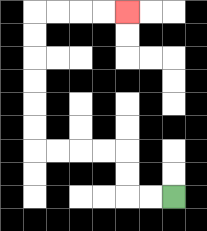{'start': '[7, 8]', 'end': '[5, 0]', 'path_directions': 'L,L,U,U,L,L,L,L,U,U,U,U,U,U,R,R,R,R', 'path_coordinates': '[[7, 8], [6, 8], [5, 8], [5, 7], [5, 6], [4, 6], [3, 6], [2, 6], [1, 6], [1, 5], [1, 4], [1, 3], [1, 2], [1, 1], [1, 0], [2, 0], [3, 0], [4, 0], [5, 0]]'}